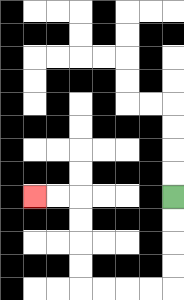{'start': '[7, 8]', 'end': '[1, 8]', 'path_directions': 'D,D,D,D,L,L,L,L,U,U,U,U,L,L', 'path_coordinates': '[[7, 8], [7, 9], [7, 10], [7, 11], [7, 12], [6, 12], [5, 12], [4, 12], [3, 12], [3, 11], [3, 10], [3, 9], [3, 8], [2, 8], [1, 8]]'}